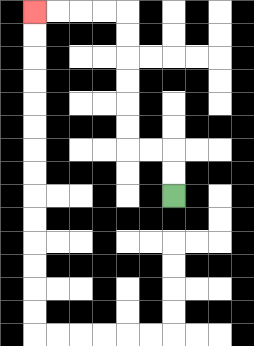{'start': '[7, 8]', 'end': '[1, 0]', 'path_directions': 'U,U,L,L,U,U,U,U,U,U,L,L,L,L', 'path_coordinates': '[[7, 8], [7, 7], [7, 6], [6, 6], [5, 6], [5, 5], [5, 4], [5, 3], [5, 2], [5, 1], [5, 0], [4, 0], [3, 0], [2, 0], [1, 0]]'}